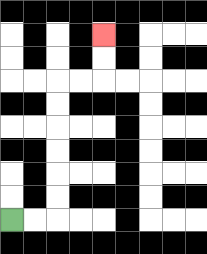{'start': '[0, 9]', 'end': '[4, 1]', 'path_directions': 'R,R,U,U,U,U,U,U,R,R,U,U', 'path_coordinates': '[[0, 9], [1, 9], [2, 9], [2, 8], [2, 7], [2, 6], [2, 5], [2, 4], [2, 3], [3, 3], [4, 3], [4, 2], [4, 1]]'}